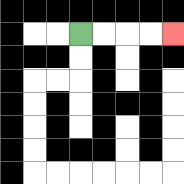{'start': '[3, 1]', 'end': '[7, 1]', 'path_directions': 'R,R,R,R', 'path_coordinates': '[[3, 1], [4, 1], [5, 1], [6, 1], [7, 1]]'}